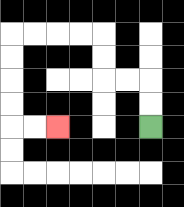{'start': '[6, 5]', 'end': '[2, 5]', 'path_directions': 'U,U,L,L,U,U,L,L,L,L,D,D,D,D,R,R', 'path_coordinates': '[[6, 5], [6, 4], [6, 3], [5, 3], [4, 3], [4, 2], [4, 1], [3, 1], [2, 1], [1, 1], [0, 1], [0, 2], [0, 3], [0, 4], [0, 5], [1, 5], [2, 5]]'}